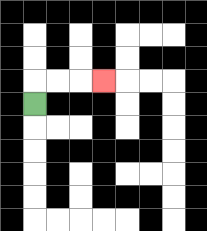{'start': '[1, 4]', 'end': '[4, 3]', 'path_directions': 'U,R,R,R', 'path_coordinates': '[[1, 4], [1, 3], [2, 3], [3, 3], [4, 3]]'}